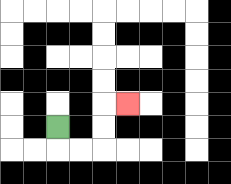{'start': '[2, 5]', 'end': '[5, 4]', 'path_directions': 'D,R,R,U,U,R', 'path_coordinates': '[[2, 5], [2, 6], [3, 6], [4, 6], [4, 5], [4, 4], [5, 4]]'}